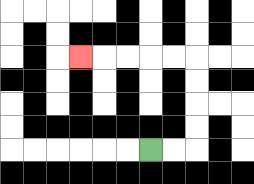{'start': '[6, 6]', 'end': '[3, 2]', 'path_directions': 'R,R,U,U,U,U,L,L,L,L,L', 'path_coordinates': '[[6, 6], [7, 6], [8, 6], [8, 5], [8, 4], [8, 3], [8, 2], [7, 2], [6, 2], [5, 2], [4, 2], [3, 2]]'}